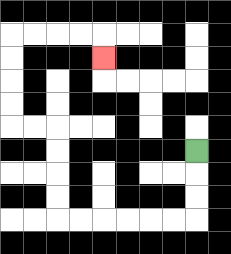{'start': '[8, 6]', 'end': '[4, 2]', 'path_directions': 'D,D,D,L,L,L,L,L,L,U,U,U,U,L,L,U,U,U,U,R,R,R,R,D', 'path_coordinates': '[[8, 6], [8, 7], [8, 8], [8, 9], [7, 9], [6, 9], [5, 9], [4, 9], [3, 9], [2, 9], [2, 8], [2, 7], [2, 6], [2, 5], [1, 5], [0, 5], [0, 4], [0, 3], [0, 2], [0, 1], [1, 1], [2, 1], [3, 1], [4, 1], [4, 2]]'}